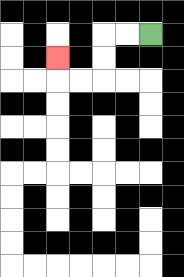{'start': '[6, 1]', 'end': '[2, 2]', 'path_directions': 'L,L,D,D,L,L,U', 'path_coordinates': '[[6, 1], [5, 1], [4, 1], [4, 2], [4, 3], [3, 3], [2, 3], [2, 2]]'}